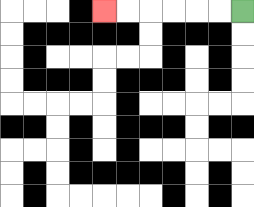{'start': '[10, 0]', 'end': '[4, 0]', 'path_directions': 'L,L,L,L,L,L', 'path_coordinates': '[[10, 0], [9, 0], [8, 0], [7, 0], [6, 0], [5, 0], [4, 0]]'}